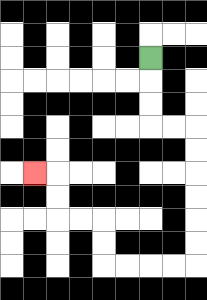{'start': '[6, 2]', 'end': '[1, 7]', 'path_directions': 'D,D,D,R,R,D,D,D,D,D,D,L,L,L,L,U,U,L,L,U,U,L', 'path_coordinates': '[[6, 2], [6, 3], [6, 4], [6, 5], [7, 5], [8, 5], [8, 6], [8, 7], [8, 8], [8, 9], [8, 10], [8, 11], [7, 11], [6, 11], [5, 11], [4, 11], [4, 10], [4, 9], [3, 9], [2, 9], [2, 8], [2, 7], [1, 7]]'}